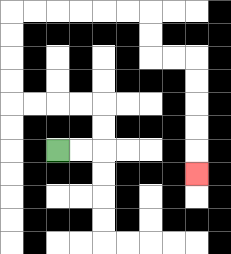{'start': '[2, 6]', 'end': '[8, 7]', 'path_directions': 'R,R,U,U,L,L,L,L,U,U,U,U,R,R,R,R,R,R,D,D,R,R,D,D,D,D,D', 'path_coordinates': '[[2, 6], [3, 6], [4, 6], [4, 5], [4, 4], [3, 4], [2, 4], [1, 4], [0, 4], [0, 3], [0, 2], [0, 1], [0, 0], [1, 0], [2, 0], [3, 0], [4, 0], [5, 0], [6, 0], [6, 1], [6, 2], [7, 2], [8, 2], [8, 3], [8, 4], [8, 5], [8, 6], [8, 7]]'}